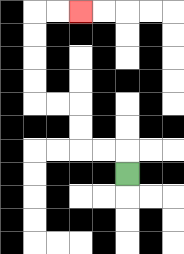{'start': '[5, 7]', 'end': '[3, 0]', 'path_directions': 'U,L,L,U,U,L,L,U,U,U,U,R,R', 'path_coordinates': '[[5, 7], [5, 6], [4, 6], [3, 6], [3, 5], [3, 4], [2, 4], [1, 4], [1, 3], [1, 2], [1, 1], [1, 0], [2, 0], [3, 0]]'}